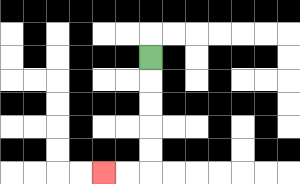{'start': '[6, 2]', 'end': '[4, 7]', 'path_directions': 'D,D,D,D,D,L,L', 'path_coordinates': '[[6, 2], [6, 3], [6, 4], [6, 5], [6, 6], [6, 7], [5, 7], [4, 7]]'}